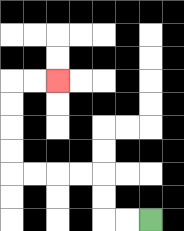{'start': '[6, 9]', 'end': '[2, 3]', 'path_directions': 'L,L,U,U,L,L,L,L,U,U,U,U,R,R', 'path_coordinates': '[[6, 9], [5, 9], [4, 9], [4, 8], [4, 7], [3, 7], [2, 7], [1, 7], [0, 7], [0, 6], [0, 5], [0, 4], [0, 3], [1, 3], [2, 3]]'}